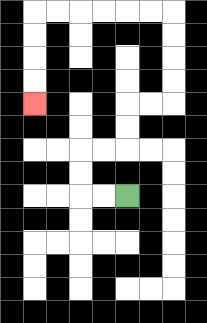{'start': '[5, 8]', 'end': '[1, 4]', 'path_directions': 'L,L,U,U,R,R,U,U,R,R,U,U,U,U,L,L,L,L,L,L,D,D,D,D', 'path_coordinates': '[[5, 8], [4, 8], [3, 8], [3, 7], [3, 6], [4, 6], [5, 6], [5, 5], [5, 4], [6, 4], [7, 4], [7, 3], [7, 2], [7, 1], [7, 0], [6, 0], [5, 0], [4, 0], [3, 0], [2, 0], [1, 0], [1, 1], [1, 2], [1, 3], [1, 4]]'}